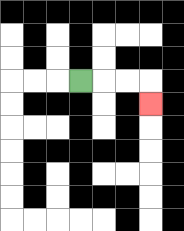{'start': '[3, 3]', 'end': '[6, 4]', 'path_directions': 'R,R,R,D', 'path_coordinates': '[[3, 3], [4, 3], [5, 3], [6, 3], [6, 4]]'}